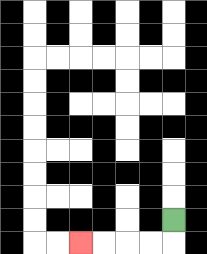{'start': '[7, 9]', 'end': '[3, 10]', 'path_directions': 'D,L,L,L,L', 'path_coordinates': '[[7, 9], [7, 10], [6, 10], [5, 10], [4, 10], [3, 10]]'}